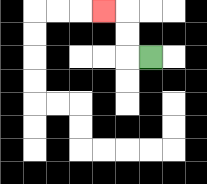{'start': '[6, 2]', 'end': '[4, 0]', 'path_directions': 'L,U,U,L', 'path_coordinates': '[[6, 2], [5, 2], [5, 1], [5, 0], [4, 0]]'}